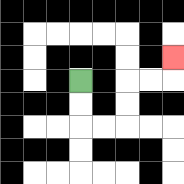{'start': '[3, 3]', 'end': '[7, 2]', 'path_directions': 'D,D,R,R,U,U,R,R,U', 'path_coordinates': '[[3, 3], [3, 4], [3, 5], [4, 5], [5, 5], [5, 4], [5, 3], [6, 3], [7, 3], [7, 2]]'}